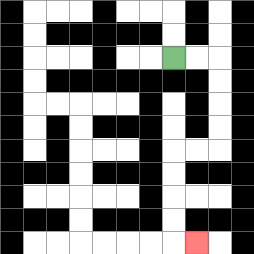{'start': '[7, 2]', 'end': '[8, 10]', 'path_directions': 'R,R,D,D,D,D,L,L,D,D,D,D,R', 'path_coordinates': '[[7, 2], [8, 2], [9, 2], [9, 3], [9, 4], [9, 5], [9, 6], [8, 6], [7, 6], [7, 7], [7, 8], [7, 9], [7, 10], [8, 10]]'}